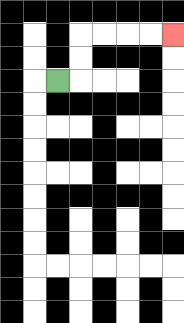{'start': '[2, 3]', 'end': '[7, 1]', 'path_directions': 'R,U,U,R,R,R,R', 'path_coordinates': '[[2, 3], [3, 3], [3, 2], [3, 1], [4, 1], [5, 1], [6, 1], [7, 1]]'}